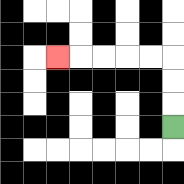{'start': '[7, 5]', 'end': '[2, 2]', 'path_directions': 'U,U,U,L,L,L,L,L', 'path_coordinates': '[[7, 5], [7, 4], [7, 3], [7, 2], [6, 2], [5, 2], [4, 2], [3, 2], [2, 2]]'}